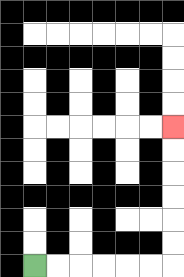{'start': '[1, 11]', 'end': '[7, 5]', 'path_directions': 'R,R,R,R,R,R,U,U,U,U,U,U', 'path_coordinates': '[[1, 11], [2, 11], [3, 11], [4, 11], [5, 11], [6, 11], [7, 11], [7, 10], [7, 9], [7, 8], [7, 7], [7, 6], [7, 5]]'}